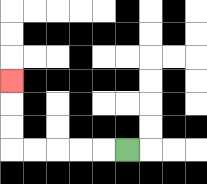{'start': '[5, 6]', 'end': '[0, 3]', 'path_directions': 'L,L,L,L,L,U,U,U', 'path_coordinates': '[[5, 6], [4, 6], [3, 6], [2, 6], [1, 6], [0, 6], [0, 5], [0, 4], [0, 3]]'}